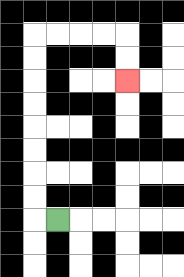{'start': '[2, 9]', 'end': '[5, 3]', 'path_directions': 'L,U,U,U,U,U,U,U,U,R,R,R,R,D,D', 'path_coordinates': '[[2, 9], [1, 9], [1, 8], [1, 7], [1, 6], [1, 5], [1, 4], [1, 3], [1, 2], [1, 1], [2, 1], [3, 1], [4, 1], [5, 1], [5, 2], [5, 3]]'}